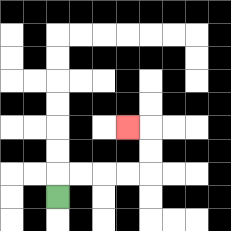{'start': '[2, 8]', 'end': '[5, 5]', 'path_directions': 'U,R,R,R,R,U,U,L', 'path_coordinates': '[[2, 8], [2, 7], [3, 7], [4, 7], [5, 7], [6, 7], [6, 6], [6, 5], [5, 5]]'}